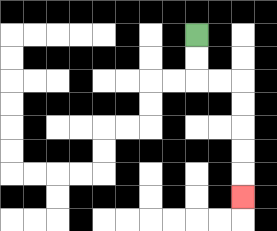{'start': '[8, 1]', 'end': '[10, 8]', 'path_directions': 'D,D,R,R,D,D,D,D,D', 'path_coordinates': '[[8, 1], [8, 2], [8, 3], [9, 3], [10, 3], [10, 4], [10, 5], [10, 6], [10, 7], [10, 8]]'}